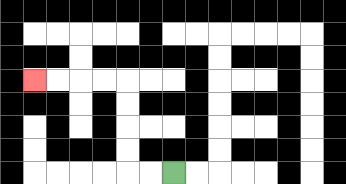{'start': '[7, 7]', 'end': '[1, 3]', 'path_directions': 'L,L,U,U,U,U,L,L,L,L', 'path_coordinates': '[[7, 7], [6, 7], [5, 7], [5, 6], [5, 5], [5, 4], [5, 3], [4, 3], [3, 3], [2, 3], [1, 3]]'}